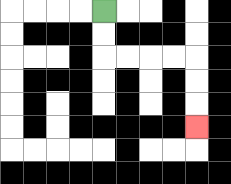{'start': '[4, 0]', 'end': '[8, 5]', 'path_directions': 'D,D,R,R,R,R,D,D,D', 'path_coordinates': '[[4, 0], [4, 1], [4, 2], [5, 2], [6, 2], [7, 2], [8, 2], [8, 3], [8, 4], [8, 5]]'}